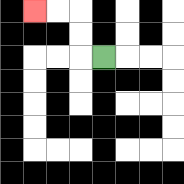{'start': '[4, 2]', 'end': '[1, 0]', 'path_directions': 'L,U,U,L,L', 'path_coordinates': '[[4, 2], [3, 2], [3, 1], [3, 0], [2, 0], [1, 0]]'}